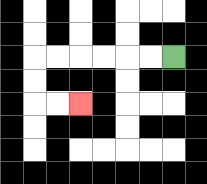{'start': '[7, 2]', 'end': '[3, 4]', 'path_directions': 'L,L,L,L,L,L,D,D,R,R', 'path_coordinates': '[[7, 2], [6, 2], [5, 2], [4, 2], [3, 2], [2, 2], [1, 2], [1, 3], [1, 4], [2, 4], [3, 4]]'}